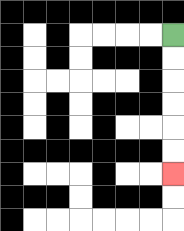{'start': '[7, 1]', 'end': '[7, 7]', 'path_directions': 'D,D,D,D,D,D', 'path_coordinates': '[[7, 1], [7, 2], [7, 3], [7, 4], [7, 5], [7, 6], [7, 7]]'}